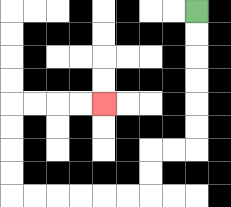{'start': '[8, 0]', 'end': '[4, 4]', 'path_directions': 'D,D,D,D,D,D,L,L,D,D,L,L,L,L,L,L,U,U,U,U,R,R,R,R', 'path_coordinates': '[[8, 0], [8, 1], [8, 2], [8, 3], [8, 4], [8, 5], [8, 6], [7, 6], [6, 6], [6, 7], [6, 8], [5, 8], [4, 8], [3, 8], [2, 8], [1, 8], [0, 8], [0, 7], [0, 6], [0, 5], [0, 4], [1, 4], [2, 4], [3, 4], [4, 4]]'}